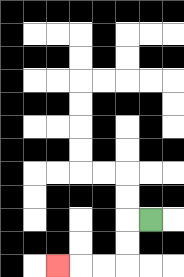{'start': '[6, 9]', 'end': '[2, 11]', 'path_directions': 'L,D,D,L,L,L', 'path_coordinates': '[[6, 9], [5, 9], [5, 10], [5, 11], [4, 11], [3, 11], [2, 11]]'}